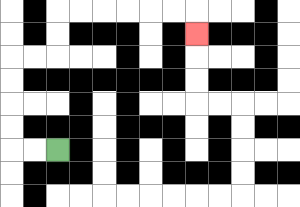{'start': '[2, 6]', 'end': '[8, 1]', 'path_directions': 'L,L,U,U,U,U,R,R,U,U,R,R,R,R,R,R,D', 'path_coordinates': '[[2, 6], [1, 6], [0, 6], [0, 5], [0, 4], [0, 3], [0, 2], [1, 2], [2, 2], [2, 1], [2, 0], [3, 0], [4, 0], [5, 0], [6, 0], [7, 0], [8, 0], [8, 1]]'}